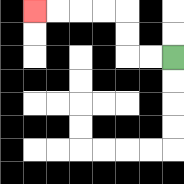{'start': '[7, 2]', 'end': '[1, 0]', 'path_directions': 'L,L,U,U,L,L,L,L', 'path_coordinates': '[[7, 2], [6, 2], [5, 2], [5, 1], [5, 0], [4, 0], [3, 0], [2, 0], [1, 0]]'}